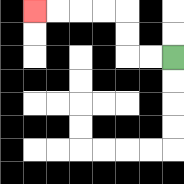{'start': '[7, 2]', 'end': '[1, 0]', 'path_directions': 'L,L,U,U,L,L,L,L', 'path_coordinates': '[[7, 2], [6, 2], [5, 2], [5, 1], [5, 0], [4, 0], [3, 0], [2, 0], [1, 0]]'}